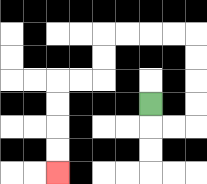{'start': '[6, 4]', 'end': '[2, 7]', 'path_directions': 'D,R,R,U,U,U,U,L,L,L,L,D,D,L,L,D,D,D,D', 'path_coordinates': '[[6, 4], [6, 5], [7, 5], [8, 5], [8, 4], [8, 3], [8, 2], [8, 1], [7, 1], [6, 1], [5, 1], [4, 1], [4, 2], [4, 3], [3, 3], [2, 3], [2, 4], [2, 5], [2, 6], [2, 7]]'}